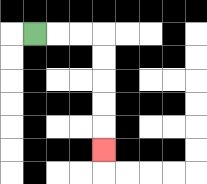{'start': '[1, 1]', 'end': '[4, 6]', 'path_directions': 'R,R,R,D,D,D,D,D', 'path_coordinates': '[[1, 1], [2, 1], [3, 1], [4, 1], [4, 2], [4, 3], [4, 4], [4, 5], [4, 6]]'}